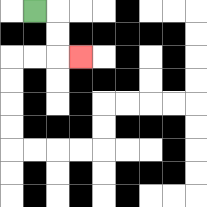{'start': '[1, 0]', 'end': '[3, 2]', 'path_directions': 'R,D,D,R', 'path_coordinates': '[[1, 0], [2, 0], [2, 1], [2, 2], [3, 2]]'}